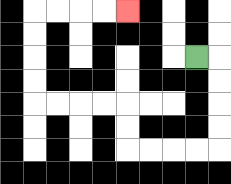{'start': '[8, 2]', 'end': '[5, 0]', 'path_directions': 'R,D,D,D,D,L,L,L,L,U,U,L,L,L,L,U,U,U,U,R,R,R,R', 'path_coordinates': '[[8, 2], [9, 2], [9, 3], [9, 4], [9, 5], [9, 6], [8, 6], [7, 6], [6, 6], [5, 6], [5, 5], [5, 4], [4, 4], [3, 4], [2, 4], [1, 4], [1, 3], [1, 2], [1, 1], [1, 0], [2, 0], [3, 0], [4, 0], [5, 0]]'}